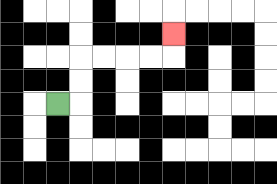{'start': '[2, 4]', 'end': '[7, 1]', 'path_directions': 'R,U,U,R,R,R,R,U', 'path_coordinates': '[[2, 4], [3, 4], [3, 3], [3, 2], [4, 2], [5, 2], [6, 2], [7, 2], [7, 1]]'}